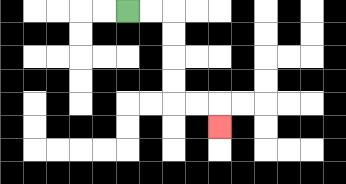{'start': '[5, 0]', 'end': '[9, 5]', 'path_directions': 'R,R,D,D,D,D,R,R,D', 'path_coordinates': '[[5, 0], [6, 0], [7, 0], [7, 1], [7, 2], [7, 3], [7, 4], [8, 4], [9, 4], [9, 5]]'}